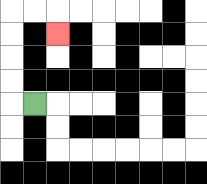{'start': '[1, 4]', 'end': '[2, 1]', 'path_directions': 'L,U,U,U,U,R,R,D', 'path_coordinates': '[[1, 4], [0, 4], [0, 3], [0, 2], [0, 1], [0, 0], [1, 0], [2, 0], [2, 1]]'}